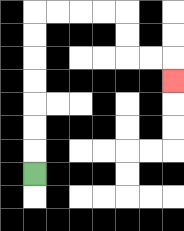{'start': '[1, 7]', 'end': '[7, 3]', 'path_directions': 'U,U,U,U,U,U,U,R,R,R,R,D,D,R,R,D', 'path_coordinates': '[[1, 7], [1, 6], [1, 5], [1, 4], [1, 3], [1, 2], [1, 1], [1, 0], [2, 0], [3, 0], [4, 0], [5, 0], [5, 1], [5, 2], [6, 2], [7, 2], [7, 3]]'}